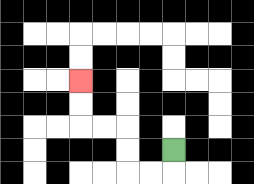{'start': '[7, 6]', 'end': '[3, 3]', 'path_directions': 'D,L,L,U,U,L,L,U,U', 'path_coordinates': '[[7, 6], [7, 7], [6, 7], [5, 7], [5, 6], [5, 5], [4, 5], [3, 5], [3, 4], [3, 3]]'}